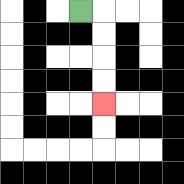{'start': '[3, 0]', 'end': '[4, 4]', 'path_directions': 'R,D,D,D,D', 'path_coordinates': '[[3, 0], [4, 0], [4, 1], [4, 2], [4, 3], [4, 4]]'}